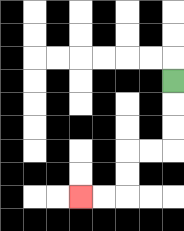{'start': '[7, 3]', 'end': '[3, 8]', 'path_directions': 'D,D,D,L,L,D,D,L,L', 'path_coordinates': '[[7, 3], [7, 4], [7, 5], [7, 6], [6, 6], [5, 6], [5, 7], [5, 8], [4, 8], [3, 8]]'}